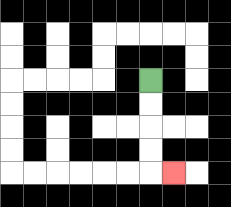{'start': '[6, 3]', 'end': '[7, 7]', 'path_directions': 'D,D,D,D,R', 'path_coordinates': '[[6, 3], [6, 4], [6, 5], [6, 6], [6, 7], [7, 7]]'}